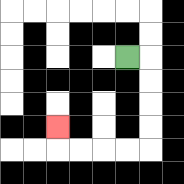{'start': '[5, 2]', 'end': '[2, 5]', 'path_directions': 'R,D,D,D,D,L,L,L,L,U', 'path_coordinates': '[[5, 2], [6, 2], [6, 3], [6, 4], [6, 5], [6, 6], [5, 6], [4, 6], [3, 6], [2, 6], [2, 5]]'}